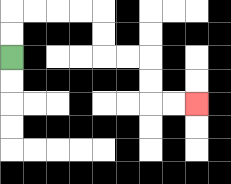{'start': '[0, 2]', 'end': '[8, 4]', 'path_directions': 'U,U,R,R,R,R,D,D,R,R,D,D,R,R', 'path_coordinates': '[[0, 2], [0, 1], [0, 0], [1, 0], [2, 0], [3, 0], [4, 0], [4, 1], [4, 2], [5, 2], [6, 2], [6, 3], [6, 4], [7, 4], [8, 4]]'}